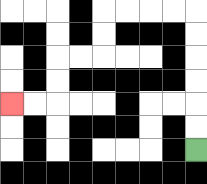{'start': '[8, 6]', 'end': '[0, 4]', 'path_directions': 'U,U,U,U,U,U,L,L,L,L,D,D,L,L,D,D,L,L', 'path_coordinates': '[[8, 6], [8, 5], [8, 4], [8, 3], [8, 2], [8, 1], [8, 0], [7, 0], [6, 0], [5, 0], [4, 0], [4, 1], [4, 2], [3, 2], [2, 2], [2, 3], [2, 4], [1, 4], [0, 4]]'}